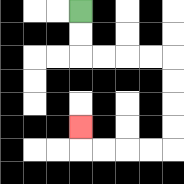{'start': '[3, 0]', 'end': '[3, 5]', 'path_directions': 'D,D,R,R,R,R,D,D,D,D,L,L,L,L,U', 'path_coordinates': '[[3, 0], [3, 1], [3, 2], [4, 2], [5, 2], [6, 2], [7, 2], [7, 3], [7, 4], [7, 5], [7, 6], [6, 6], [5, 6], [4, 6], [3, 6], [3, 5]]'}